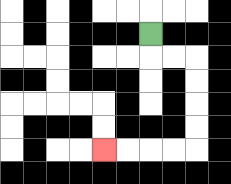{'start': '[6, 1]', 'end': '[4, 6]', 'path_directions': 'D,R,R,D,D,D,D,L,L,L,L', 'path_coordinates': '[[6, 1], [6, 2], [7, 2], [8, 2], [8, 3], [8, 4], [8, 5], [8, 6], [7, 6], [6, 6], [5, 6], [4, 6]]'}